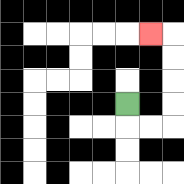{'start': '[5, 4]', 'end': '[6, 1]', 'path_directions': 'D,R,R,U,U,U,U,L', 'path_coordinates': '[[5, 4], [5, 5], [6, 5], [7, 5], [7, 4], [7, 3], [7, 2], [7, 1], [6, 1]]'}